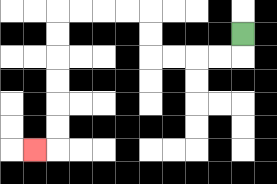{'start': '[10, 1]', 'end': '[1, 6]', 'path_directions': 'D,L,L,L,L,U,U,L,L,L,L,D,D,D,D,D,D,L', 'path_coordinates': '[[10, 1], [10, 2], [9, 2], [8, 2], [7, 2], [6, 2], [6, 1], [6, 0], [5, 0], [4, 0], [3, 0], [2, 0], [2, 1], [2, 2], [2, 3], [2, 4], [2, 5], [2, 6], [1, 6]]'}